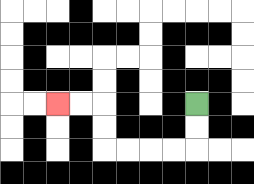{'start': '[8, 4]', 'end': '[2, 4]', 'path_directions': 'D,D,L,L,L,L,U,U,L,L', 'path_coordinates': '[[8, 4], [8, 5], [8, 6], [7, 6], [6, 6], [5, 6], [4, 6], [4, 5], [4, 4], [3, 4], [2, 4]]'}